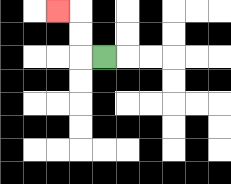{'start': '[4, 2]', 'end': '[2, 0]', 'path_directions': 'L,U,U,L', 'path_coordinates': '[[4, 2], [3, 2], [3, 1], [3, 0], [2, 0]]'}